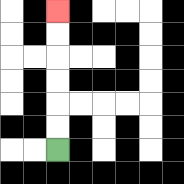{'start': '[2, 6]', 'end': '[2, 0]', 'path_directions': 'U,U,U,U,U,U', 'path_coordinates': '[[2, 6], [2, 5], [2, 4], [2, 3], [2, 2], [2, 1], [2, 0]]'}